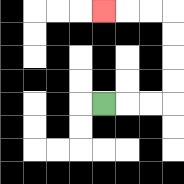{'start': '[4, 4]', 'end': '[4, 0]', 'path_directions': 'R,R,R,U,U,U,U,L,L,L', 'path_coordinates': '[[4, 4], [5, 4], [6, 4], [7, 4], [7, 3], [7, 2], [7, 1], [7, 0], [6, 0], [5, 0], [4, 0]]'}